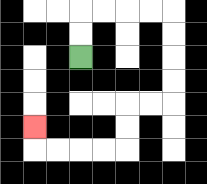{'start': '[3, 2]', 'end': '[1, 5]', 'path_directions': 'U,U,R,R,R,R,D,D,D,D,L,L,D,D,L,L,L,L,U', 'path_coordinates': '[[3, 2], [3, 1], [3, 0], [4, 0], [5, 0], [6, 0], [7, 0], [7, 1], [7, 2], [7, 3], [7, 4], [6, 4], [5, 4], [5, 5], [5, 6], [4, 6], [3, 6], [2, 6], [1, 6], [1, 5]]'}